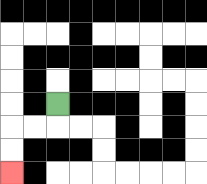{'start': '[2, 4]', 'end': '[0, 7]', 'path_directions': 'D,L,L,D,D', 'path_coordinates': '[[2, 4], [2, 5], [1, 5], [0, 5], [0, 6], [0, 7]]'}